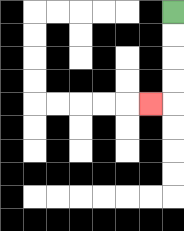{'start': '[7, 0]', 'end': '[6, 4]', 'path_directions': 'D,D,D,D,L', 'path_coordinates': '[[7, 0], [7, 1], [7, 2], [7, 3], [7, 4], [6, 4]]'}